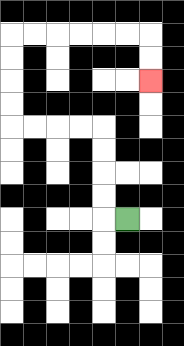{'start': '[5, 9]', 'end': '[6, 3]', 'path_directions': 'L,U,U,U,U,L,L,L,L,U,U,U,U,R,R,R,R,R,R,D,D', 'path_coordinates': '[[5, 9], [4, 9], [4, 8], [4, 7], [4, 6], [4, 5], [3, 5], [2, 5], [1, 5], [0, 5], [0, 4], [0, 3], [0, 2], [0, 1], [1, 1], [2, 1], [3, 1], [4, 1], [5, 1], [6, 1], [6, 2], [6, 3]]'}